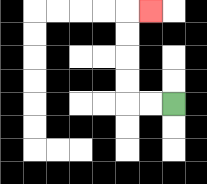{'start': '[7, 4]', 'end': '[6, 0]', 'path_directions': 'L,L,U,U,U,U,R', 'path_coordinates': '[[7, 4], [6, 4], [5, 4], [5, 3], [5, 2], [5, 1], [5, 0], [6, 0]]'}